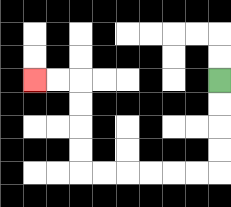{'start': '[9, 3]', 'end': '[1, 3]', 'path_directions': 'D,D,D,D,L,L,L,L,L,L,U,U,U,U,L,L', 'path_coordinates': '[[9, 3], [9, 4], [9, 5], [9, 6], [9, 7], [8, 7], [7, 7], [6, 7], [5, 7], [4, 7], [3, 7], [3, 6], [3, 5], [3, 4], [3, 3], [2, 3], [1, 3]]'}